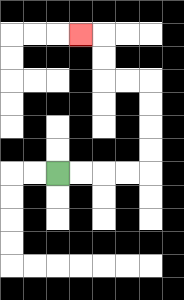{'start': '[2, 7]', 'end': '[3, 1]', 'path_directions': 'R,R,R,R,U,U,U,U,L,L,U,U,L', 'path_coordinates': '[[2, 7], [3, 7], [4, 7], [5, 7], [6, 7], [6, 6], [6, 5], [6, 4], [6, 3], [5, 3], [4, 3], [4, 2], [4, 1], [3, 1]]'}